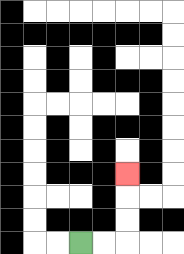{'start': '[3, 10]', 'end': '[5, 7]', 'path_directions': 'R,R,U,U,U', 'path_coordinates': '[[3, 10], [4, 10], [5, 10], [5, 9], [5, 8], [5, 7]]'}